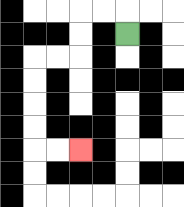{'start': '[5, 1]', 'end': '[3, 6]', 'path_directions': 'U,L,L,D,D,L,L,D,D,D,D,R,R', 'path_coordinates': '[[5, 1], [5, 0], [4, 0], [3, 0], [3, 1], [3, 2], [2, 2], [1, 2], [1, 3], [1, 4], [1, 5], [1, 6], [2, 6], [3, 6]]'}